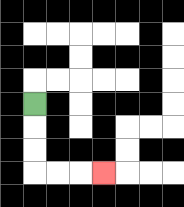{'start': '[1, 4]', 'end': '[4, 7]', 'path_directions': 'D,D,D,R,R,R', 'path_coordinates': '[[1, 4], [1, 5], [1, 6], [1, 7], [2, 7], [3, 7], [4, 7]]'}